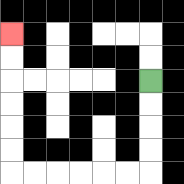{'start': '[6, 3]', 'end': '[0, 1]', 'path_directions': 'D,D,D,D,L,L,L,L,L,L,U,U,U,U,U,U', 'path_coordinates': '[[6, 3], [6, 4], [6, 5], [6, 6], [6, 7], [5, 7], [4, 7], [3, 7], [2, 7], [1, 7], [0, 7], [0, 6], [0, 5], [0, 4], [0, 3], [0, 2], [0, 1]]'}